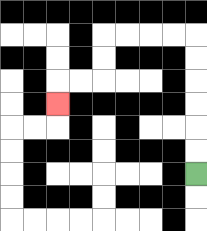{'start': '[8, 7]', 'end': '[2, 4]', 'path_directions': 'U,U,U,U,U,U,L,L,L,L,D,D,L,L,D', 'path_coordinates': '[[8, 7], [8, 6], [8, 5], [8, 4], [8, 3], [8, 2], [8, 1], [7, 1], [6, 1], [5, 1], [4, 1], [4, 2], [4, 3], [3, 3], [2, 3], [2, 4]]'}